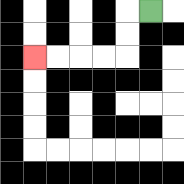{'start': '[6, 0]', 'end': '[1, 2]', 'path_directions': 'L,D,D,L,L,L,L', 'path_coordinates': '[[6, 0], [5, 0], [5, 1], [5, 2], [4, 2], [3, 2], [2, 2], [1, 2]]'}